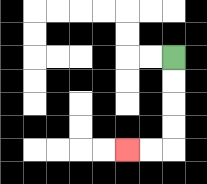{'start': '[7, 2]', 'end': '[5, 6]', 'path_directions': 'D,D,D,D,L,L', 'path_coordinates': '[[7, 2], [7, 3], [7, 4], [7, 5], [7, 6], [6, 6], [5, 6]]'}